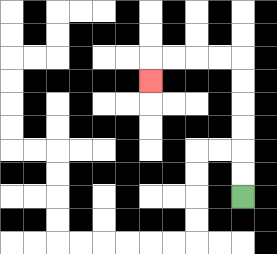{'start': '[10, 8]', 'end': '[6, 3]', 'path_directions': 'U,U,U,U,U,U,L,L,L,L,D', 'path_coordinates': '[[10, 8], [10, 7], [10, 6], [10, 5], [10, 4], [10, 3], [10, 2], [9, 2], [8, 2], [7, 2], [6, 2], [6, 3]]'}